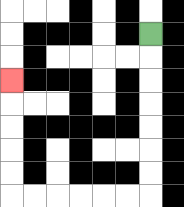{'start': '[6, 1]', 'end': '[0, 3]', 'path_directions': 'D,D,D,D,D,D,D,L,L,L,L,L,L,U,U,U,U,U', 'path_coordinates': '[[6, 1], [6, 2], [6, 3], [6, 4], [6, 5], [6, 6], [6, 7], [6, 8], [5, 8], [4, 8], [3, 8], [2, 8], [1, 8], [0, 8], [0, 7], [0, 6], [0, 5], [0, 4], [0, 3]]'}